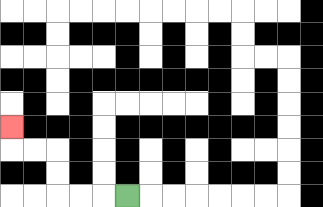{'start': '[5, 8]', 'end': '[0, 5]', 'path_directions': 'L,L,L,U,U,L,L,U', 'path_coordinates': '[[5, 8], [4, 8], [3, 8], [2, 8], [2, 7], [2, 6], [1, 6], [0, 6], [0, 5]]'}